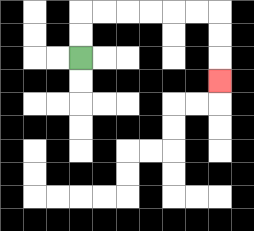{'start': '[3, 2]', 'end': '[9, 3]', 'path_directions': 'U,U,R,R,R,R,R,R,D,D,D', 'path_coordinates': '[[3, 2], [3, 1], [3, 0], [4, 0], [5, 0], [6, 0], [7, 0], [8, 0], [9, 0], [9, 1], [9, 2], [9, 3]]'}